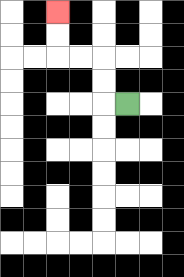{'start': '[5, 4]', 'end': '[2, 0]', 'path_directions': 'L,U,U,L,L,U,U', 'path_coordinates': '[[5, 4], [4, 4], [4, 3], [4, 2], [3, 2], [2, 2], [2, 1], [2, 0]]'}